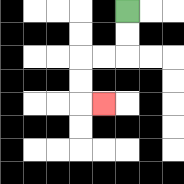{'start': '[5, 0]', 'end': '[4, 4]', 'path_directions': 'D,D,L,L,D,D,R', 'path_coordinates': '[[5, 0], [5, 1], [5, 2], [4, 2], [3, 2], [3, 3], [3, 4], [4, 4]]'}